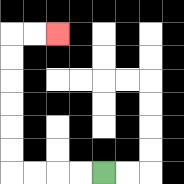{'start': '[4, 7]', 'end': '[2, 1]', 'path_directions': 'L,L,L,L,U,U,U,U,U,U,R,R', 'path_coordinates': '[[4, 7], [3, 7], [2, 7], [1, 7], [0, 7], [0, 6], [0, 5], [0, 4], [0, 3], [0, 2], [0, 1], [1, 1], [2, 1]]'}